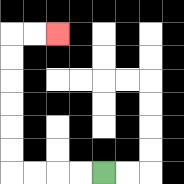{'start': '[4, 7]', 'end': '[2, 1]', 'path_directions': 'L,L,L,L,U,U,U,U,U,U,R,R', 'path_coordinates': '[[4, 7], [3, 7], [2, 7], [1, 7], [0, 7], [0, 6], [0, 5], [0, 4], [0, 3], [0, 2], [0, 1], [1, 1], [2, 1]]'}